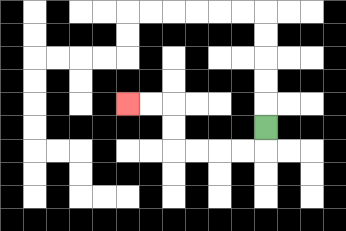{'start': '[11, 5]', 'end': '[5, 4]', 'path_directions': 'D,L,L,L,L,U,U,L,L', 'path_coordinates': '[[11, 5], [11, 6], [10, 6], [9, 6], [8, 6], [7, 6], [7, 5], [7, 4], [6, 4], [5, 4]]'}